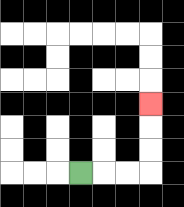{'start': '[3, 7]', 'end': '[6, 4]', 'path_directions': 'R,R,R,U,U,U', 'path_coordinates': '[[3, 7], [4, 7], [5, 7], [6, 7], [6, 6], [6, 5], [6, 4]]'}